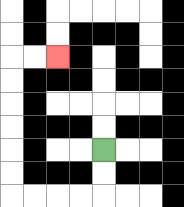{'start': '[4, 6]', 'end': '[2, 2]', 'path_directions': 'D,D,L,L,L,L,U,U,U,U,U,U,R,R', 'path_coordinates': '[[4, 6], [4, 7], [4, 8], [3, 8], [2, 8], [1, 8], [0, 8], [0, 7], [0, 6], [0, 5], [0, 4], [0, 3], [0, 2], [1, 2], [2, 2]]'}